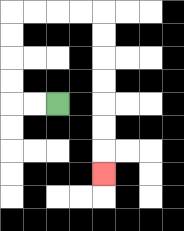{'start': '[2, 4]', 'end': '[4, 7]', 'path_directions': 'L,L,U,U,U,U,R,R,R,R,D,D,D,D,D,D,D', 'path_coordinates': '[[2, 4], [1, 4], [0, 4], [0, 3], [0, 2], [0, 1], [0, 0], [1, 0], [2, 0], [3, 0], [4, 0], [4, 1], [4, 2], [4, 3], [4, 4], [4, 5], [4, 6], [4, 7]]'}